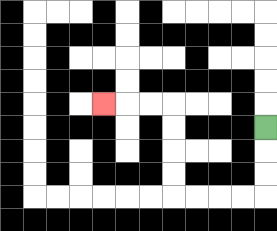{'start': '[11, 5]', 'end': '[4, 4]', 'path_directions': 'D,D,D,L,L,L,L,U,U,U,U,L,L,L', 'path_coordinates': '[[11, 5], [11, 6], [11, 7], [11, 8], [10, 8], [9, 8], [8, 8], [7, 8], [7, 7], [7, 6], [7, 5], [7, 4], [6, 4], [5, 4], [4, 4]]'}